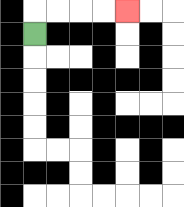{'start': '[1, 1]', 'end': '[5, 0]', 'path_directions': 'U,R,R,R,R', 'path_coordinates': '[[1, 1], [1, 0], [2, 0], [3, 0], [4, 0], [5, 0]]'}